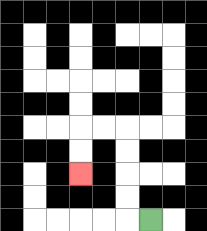{'start': '[6, 9]', 'end': '[3, 7]', 'path_directions': 'L,U,U,U,U,L,L,D,D', 'path_coordinates': '[[6, 9], [5, 9], [5, 8], [5, 7], [5, 6], [5, 5], [4, 5], [3, 5], [3, 6], [3, 7]]'}